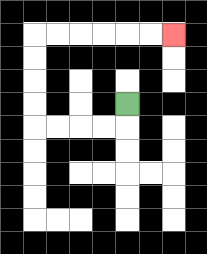{'start': '[5, 4]', 'end': '[7, 1]', 'path_directions': 'D,L,L,L,L,U,U,U,U,R,R,R,R,R,R', 'path_coordinates': '[[5, 4], [5, 5], [4, 5], [3, 5], [2, 5], [1, 5], [1, 4], [1, 3], [1, 2], [1, 1], [2, 1], [3, 1], [4, 1], [5, 1], [6, 1], [7, 1]]'}